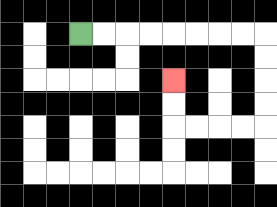{'start': '[3, 1]', 'end': '[7, 3]', 'path_directions': 'R,R,R,R,R,R,R,R,D,D,D,D,L,L,L,L,U,U', 'path_coordinates': '[[3, 1], [4, 1], [5, 1], [6, 1], [7, 1], [8, 1], [9, 1], [10, 1], [11, 1], [11, 2], [11, 3], [11, 4], [11, 5], [10, 5], [9, 5], [8, 5], [7, 5], [7, 4], [7, 3]]'}